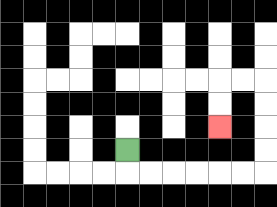{'start': '[5, 6]', 'end': '[9, 5]', 'path_directions': 'D,R,R,R,R,R,R,U,U,U,U,L,L,D,D', 'path_coordinates': '[[5, 6], [5, 7], [6, 7], [7, 7], [8, 7], [9, 7], [10, 7], [11, 7], [11, 6], [11, 5], [11, 4], [11, 3], [10, 3], [9, 3], [9, 4], [9, 5]]'}